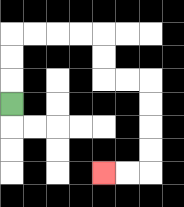{'start': '[0, 4]', 'end': '[4, 7]', 'path_directions': 'U,U,U,R,R,R,R,D,D,R,R,D,D,D,D,L,L', 'path_coordinates': '[[0, 4], [0, 3], [0, 2], [0, 1], [1, 1], [2, 1], [3, 1], [4, 1], [4, 2], [4, 3], [5, 3], [6, 3], [6, 4], [6, 5], [6, 6], [6, 7], [5, 7], [4, 7]]'}